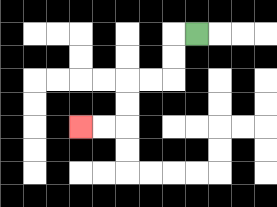{'start': '[8, 1]', 'end': '[3, 5]', 'path_directions': 'L,D,D,L,L,D,D,L,L', 'path_coordinates': '[[8, 1], [7, 1], [7, 2], [7, 3], [6, 3], [5, 3], [5, 4], [5, 5], [4, 5], [3, 5]]'}